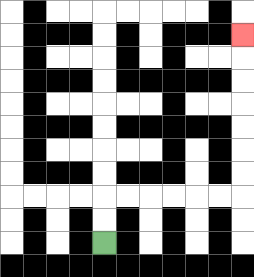{'start': '[4, 10]', 'end': '[10, 1]', 'path_directions': 'U,U,R,R,R,R,R,R,U,U,U,U,U,U,U', 'path_coordinates': '[[4, 10], [4, 9], [4, 8], [5, 8], [6, 8], [7, 8], [8, 8], [9, 8], [10, 8], [10, 7], [10, 6], [10, 5], [10, 4], [10, 3], [10, 2], [10, 1]]'}